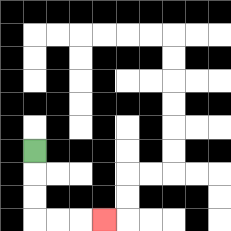{'start': '[1, 6]', 'end': '[4, 9]', 'path_directions': 'D,D,D,R,R,R', 'path_coordinates': '[[1, 6], [1, 7], [1, 8], [1, 9], [2, 9], [3, 9], [4, 9]]'}